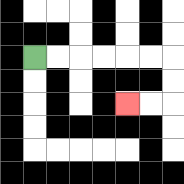{'start': '[1, 2]', 'end': '[5, 4]', 'path_directions': 'R,R,R,R,R,R,D,D,L,L', 'path_coordinates': '[[1, 2], [2, 2], [3, 2], [4, 2], [5, 2], [6, 2], [7, 2], [7, 3], [7, 4], [6, 4], [5, 4]]'}